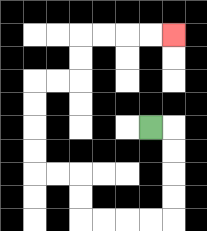{'start': '[6, 5]', 'end': '[7, 1]', 'path_directions': 'R,D,D,D,D,L,L,L,L,U,U,L,L,U,U,U,U,R,R,U,U,R,R,R,R', 'path_coordinates': '[[6, 5], [7, 5], [7, 6], [7, 7], [7, 8], [7, 9], [6, 9], [5, 9], [4, 9], [3, 9], [3, 8], [3, 7], [2, 7], [1, 7], [1, 6], [1, 5], [1, 4], [1, 3], [2, 3], [3, 3], [3, 2], [3, 1], [4, 1], [5, 1], [6, 1], [7, 1]]'}